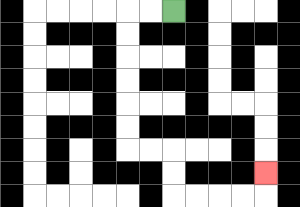{'start': '[7, 0]', 'end': '[11, 7]', 'path_directions': 'L,L,D,D,D,D,D,D,R,R,D,D,R,R,R,R,U', 'path_coordinates': '[[7, 0], [6, 0], [5, 0], [5, 1], [5, 2], [5, 3], [5, 4], [5, 5], [5, 6], [6, 6], [7, 6], [7, 7], [7, 8], [8, 8], [9, 8], [10, 8], [11, 8], [11, 7]]'}